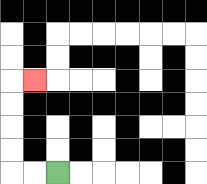{'start': '[2, 7]', 'end': '[1, 3]', 'path_directions': 'L,L,U,U,U,U,R', 'path_coordinates': '[[2, 7], [1, 7], [0, 7], [0, 6], [0, 5], [0, 4], [0, 3], [1, 3]]'}